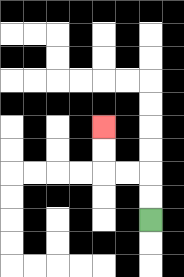{'start': '[6, 9]', 'end': '[4, 5]', 'path_directions': 'U,U,L,L,U,U', 'path_coordinates': '[[6, 9], [6, 8], [6, 7], [5, 7], [4, 7], [4, 6], [4, 5]]'}